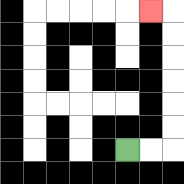{'start': '[5, 6]', 'end': '[6, 0]', 'path_directions': 'R,R,U,U,U,U,U,U,L', 'path_coordinates': '[[5, 6], [6, 6], [7, 6], [7, 5], [7, 4], [7, 3], [7, 2], [7, 1], [7, 0], [6, 0]]'}